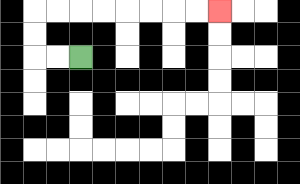{'start': '[3, 2]', 'end': '[9, 0]', 'path_directions': 'L,L,U,U,R,R,R,R,R,R,R,R', 'path_coordinates': '[[3, 2], [2, 2], [1, 2], [1, 1], [1, 0], [2, 0], [3, 0], [4, 0], [5, 0], [6, 0], [7, 0], [8, 0], [9, 0]]'}